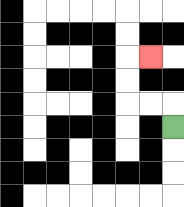{'start': '[7, 5]', 'end': '[6, 2]', 'path_directions': 'U,L,L,U,U,R', 'path_coordinates': '[[7, 5], [7, 4], [6, 4], [5, 4], [5, 3], [5, 2], [6, 2]]'}